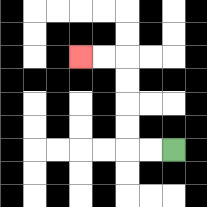{'start': '[7, 6]', 'end': '[3, 2]', 'path_directions': 'L,L,U,U,U,U,L,L', 'path_coordinates': '[[7, 6], [6, 6], [5, 6], [5, 5], [5, 4], [5, 3], [5, 2], [4, 2], [3, 2]]'}